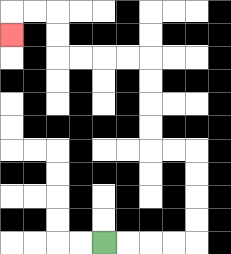{'start': '[4, 10]', 'end': '[0, 1]', 'path_directions': 'R,R,R,R,U,U,U,U,L,L,U,U,U,U,L,L,L,L,U,U,L,L,D', 'path_coordinates': '[[4, 10], [5, 10], [6, 10], [7, 10], [8, 10], [8, 9], [8, 8], [8, 7], [8, 6], [7, 6], [6, 6], [6, 5], [6, 4], [6, 3], [6, 2], [5, 2], [4, 2], [3, 2], [2, 2], [2, 1], [2, 0], [1, 0], [0, 0], [0, 1]]'}